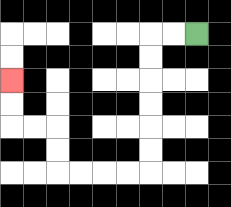{'start': '[8, 1]', 'end': '[0, 3]', 'path_directions': 'L,L,D,D,D,D,D,D,L,L,L,L,U,U,L,L,U,U', 'path_coordinates': '[[8, 1], [7, 1], [6, 1], [6, 2], [6, 3], [6, 4], [6, 5], [6, 6], [6, 7], [5, 7], [4, 7], [3, 7], [2, 7], [2, 6], [2, 5], [1, 5], [0, 5], [0, 4], [0, 3]]'}